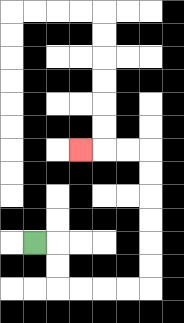{'start': '[1, 10]', 'end': '[3, 6]', 'path_directions': 'R,D,D,R,R,R,R,U,U,U,U,U,U,L,L,L', 'path_coordinates': '[[1, 10], [2, 10], [2, 11], [2, 12], [3, 12], [4, 12], [5, 12], [6, 12], [6, 11], [6, 10], [6, 9], [6, 8], [6, 7], [6, 6], [5, 6], [4, 6], [3, 6]]'}